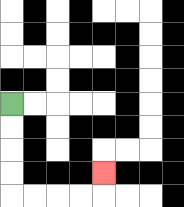{'start': '[0, 4]', 'end': '[4, 7]', 'path_directions': 'D,D,D,D,R,R,R,R,U', 'path_coordinates': '[[0, 4], [0, 5], [0, 6], [0, 7], [0, 8], [1, 8], [2, 8], [3, 8], [4, 8], [4, 7]]'}